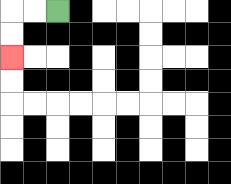{'start': '[2, 0]', 'end': '[0, 2]', 'path_directions': 'L,L,D,D', 'path_coordinates': '[[2, 0], [1, 0], [0, 0], [0, 1], [0, 2]]'}